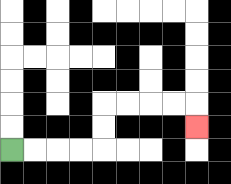{'start': '[0, 6]', 'end': '[8, 5]', 'path_directions': 'R,R,R,R,U,U,R,R,R,R,D', 'path_coordinates': '[[0, 6], [1, 6], [2, 6], [3, 6], [4, 6], [4, 5], [4, 4], [5, 4], [6, 4], [7, 4], [8, 4], [8, 5]]'}